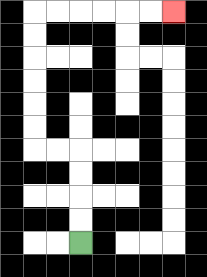{'start': '[3, 10]', 'end': '[7, 0]', 'path_directions': 'U,U,U,U,L,L,U,U,U,U,U,U,R,R,R,R,R,R', 'path_coordinates': '[[3, 10], [3, 9], [3, 8], [3, 7], [3, 6], [2, 6], [1, 6], [1, 5], [1, 4], [1, 3], [1, 2], [1, 1], [1, 0], [2, 0], [3, 0], [4, 0], [5, 0], [6, 0], [7, 0]]'}